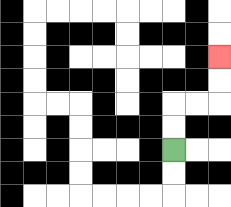{'start': '[7, 6]', 'end': '[9, 2]', 'path_directions': 'U,U,R,R,U,U', 'path_coordinates': '[[7, 6], [7, 5], [7, 4], [8, 4], [9, 4], [9, 3], [9, 2]]'}